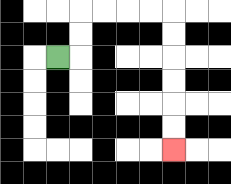{'start': '[2, 2]', 'end': '[7, 6]', 'path_directions': 'R,U,U,R,R,R,R,D,D,D,D,D,D', 'path_coordinates': '[[2, 2], [3, 2], [3, 1], [3, 0], [4, 0], [5, 0], [6, 0], [7, 0], [7, 1], [7, 2], [7, 3], [7, 4], [7, 5], [7, 6]]'}